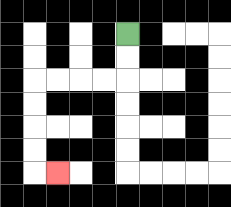{'start': '[5, 1]', 'end': '[2, 7]', 'path_directions': 'D,D,L,L,L,L,D,D,D,D,R', 'path_coordinates': '[[5, 1], [5, 2], [5, 3], [4, 3], [3, 3], [2, 3], [1, 3], [1, 4], [1, 5], [1, 6], [1, 7], [2, 7]]'}